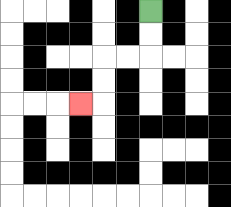{'start': '[6, 0]', 'end': '[3, 4]', 'path_directions': 'D,D,L,L,D,D,L', 'path_coordinates': '[[6, 0], [6, 1], [6, 2], [5, 2], [4, 2], [4, 3], [4, 4], [3, 4]]'}